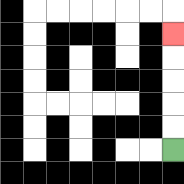{'start': '[7, 6]', 'end': '[7, 1]', 'path_directions': 'U,U,U,U,U', 'path_coordinates': '[[7, 6], [7, 5], [7, 4], [7, 3], [7, 2], [7, 1]]'}